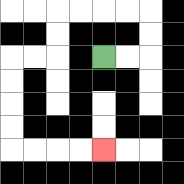{'start': '[4, 2]', 'end': '[4, 6]', 'path_directions': 'R,R,U,U,L,L,L,L,D,D,L,L,D,D,D,D,R,R,R,R', 'path_coordinates': '[[4, 2], [5, 2], [6, 2], [6, 1], [6, 0], [5, 0], [4, 0], [3, 0], [2, 0], [2, 1], [2, 2], [1, 2], [0, 2], [0, 3], [0, 4], [0, 5], [0, 6], [1, 6], [2, 6], [3, 6], [4, 6]]'}